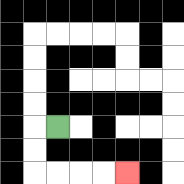{'start': '[2, 5]', 'end': '[5, 7]', 'path_directions': 'L,D,D,R,R,R,R', 'path_coordinates': '[[2, 5], [1, 5], [1, 6], [1, 7], [2, 7], [3, 7], [4, 7], [5, 7]]'}